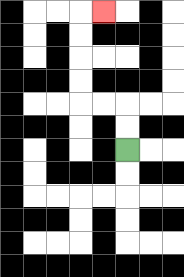{'start': '[5, 6]', 'end': '[4, 0]', 'path_directions': 'U,U,L,L,U,U,U,U,R', 'path_coordinates': '[[5, 6], [5, 5], [5, 4], [4, 4], [3, 4], [3, 3], [3, 2], [3, 1], [3, 0], [4, 0]]'}